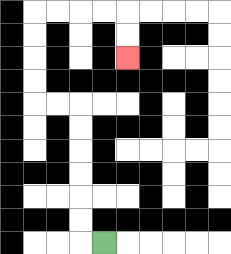{'start': '[4, 10]', 'end': '[5, 2]', 'path_directions': 'L,U,U,U,U,U,U,L,L,U,U,U,U,R,R,R,R,D,D', 'path_coordinates': '[[4, 10], [3, 10], [3, 9], [3, 8], [3, 7], [3, 6], [3, 5], [3, 4], [2, 4], [1, 4], [1, 3], [1, 2], [1, 1], [1, 0], [2, 0], [3, 0], [4, 0], [5, 0], [5, 1], [5, 2]]'}